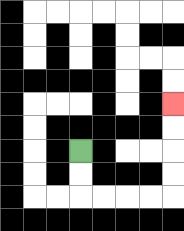{'start': '[3, 6]', 'end': '[7, 4]', 'path_directions': 'D,D,R,R,R,R,U,U,U,U', 'path_coordinates': '[[3, 6], [3, 7], [3, 8], [4, 8], [5, 8], [6, 8], [7, 8], [7, 7], [7, 6], [7, 5], [7, 4]]'}